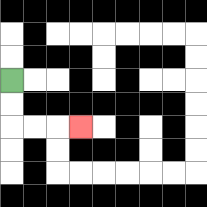{'start': '[0, 3]', 'end': '[3, 5]', 'path_directions': 'D,D,R,R,R', 'path_coordinates': '[[0, 3], [0, 4], [0, 5], [1, 5], [2, 5], [3, 5]]'}